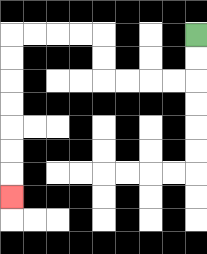{'start': '[8, 1]', 'end': '[0, 8]', 'path_directions': 'D,D,L,L,L,L,U,U,L,L,L,L,D,D,D,D,D,D,D', 'path_coordinates': '[[8, 1], [8, 2], [8, 3], [7, 3], [6, 3], [5, 3], [4, 3], [4, 2], [4, 1], [3, 1], [2, 1], [1, 1], [0, 1], [0, 2], [0, 3], [0, 4], [0, 5], [0, 6], [0, 7], [0, 8]]'}